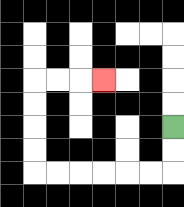{'start': '[7, 5]', 'end': '[4, 3]', 'path_directions': 'D,D,L,L,L,L,L,L,U,U,U,U,R,R,R', 'path_coordinates': '[[7, 5], [7, 6], [7, 7], [6, 7], [5, 7], [4, 7], [3, 7], [2, 7], [1, 7], [1, 6], [1, 5], [1, 4], [1, 3], [2, 3], [3, 3], [4, 3]]'}